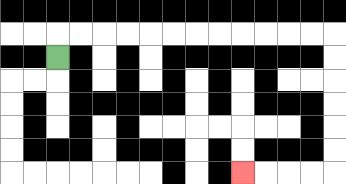{'start': '[2, 2]', 'end': '[10, 7]', 'path_directions': 'U,R,R,R,R,R,R,R,R,R,R,R,R,D,D,D,D,D,D,L,L,L,L', 'path_coordinates': '[[2, 2], [2, 1], [3, 1], [4, 1], [5, 1], [6, 1], [7, 1], [8, 1], [9, 1], [10, 1], [11, 1], [12, 1], [13, 1], [14, 1], [14, 2], [14, 3], [14, 4], [14, 5], [14, 6], [14, 7], [13, 7], [12, 7], [11, 7], [10, 7]]'}